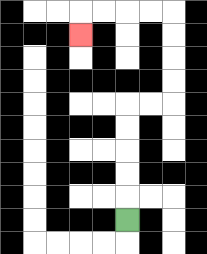{'start': '[5, 9]', 'end': '[3, 1]', 'path_directions': 'U,U,U,U,U,R,R,U,U,U,U,L,L,L,L,D', 'path_coordinates': '[[5, 9], [5, 8], [5, 7], [5, 6], [5, 5], [5, 4], [6, 4], [7, 4], [7, 3], [7, 2], [7, 1], [7, 0], [6, 0], [5, 0], [4, 0], [3, 0], [3, 1]]'}